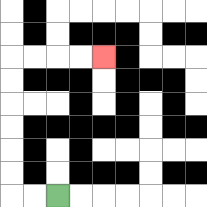{'start': '[2, 8]', 'end': '[4, 2]', 'path_directions': 'L,L,U,U,U,U,U,U,R,R,R,R', 'path_coordinates': '[[2, 8], [1, 8], [0, 8], [0, 7], [0, 6], [0, 5], [0, 4], [0, 3], [0, 2], [1, 2], [2, 2], [3, 2], [4, 2]]'}